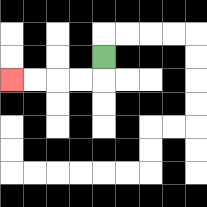{'start': '[4, 2]', 'end': '[0, 3]', 'path_directions': 'D,L,L,L,L', 'path_coordinates': '[[4, 2], [4, 3], [3, 3], [2, 3], [1, 3], [0, 3]]'}